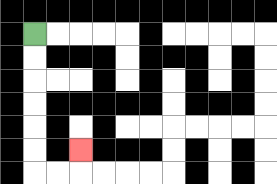{'start': '[1, 1]', 'end': '[3, 6]', 'path_directions': 'D,D,D,D,D,D,R,R,U', 'path_coordinates': '[[1, 1], [1, 2], [1, 3], [1, 4], [1, 5], [1, 6], [1, 7], [2, 7], [3, 7], [3, 6]]'}